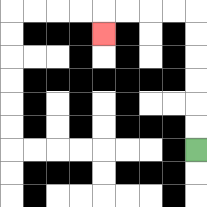{'start': '[8, 6]', 'end': '[4, 1]', 'path_directions': 'U,U,U,U,U,U,L,L,L,L,D', 'path_coordinates': '[[8, 6], [8, 5], [8, 4], [8, 3], [8, 2], [8, 1], [8, 0], [7, 0], [6, 0], [5, 0], [4, 0], [4, 1]]'}